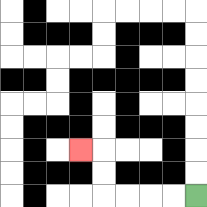{'start': '[8, 8]', 'end': '[3, 6]', 'path_directions': 'L,L,L,L,U,U,L', 'path_coordinates': '[[8, 8], [7, 8], [6, 8], [5, 8], [4, 8], [4, 7], [4, 6], [3, 6]]'}